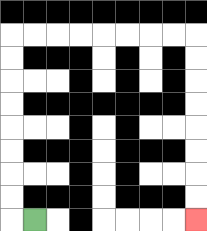{'start': '[1, 9]', 'end': '[8, 9]', 'path_directions': 'L,U,U,U,U,U,U,U,U,R,R,R,R,R,R,R,R,D,D,D,D,D,D,D,D', 'path_coordinates': '[[1, 9], [0, 9], [0, 8], [0, 7], [0, 6], [0, 5], [0, 4], [0, 3], [0, 2], [0, 1], [1, 1], [2, 1], [3, 1], [4, 1], [5, 1], [6, 1], [7, 1], [8, 1], [8, 2], [8, 3], [8, 4], [8, 5], [8, 6], [8, 7], [8, 8], [8, 9]]'}